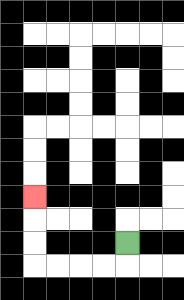{'start': '[5, 10]', 'end': '[1, 8]', 'path_directions': 'D,L,L,L,L,U,U,U', 'path_coordinates': '[[5, 10], [5, 11], [4, 11], [3, 11], [2, 11], [1, 11], [1, 10], [1, 9], [1, 8]]'}